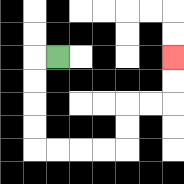{'start': '[2, 2]', 'end': '[7, 2]', 'path_directions': 'L,D,D,D,D,R,R,R,R,U,U,R,R,U,U', 'path_coordinates': '[[2, 2], [1, 2], [1, 3], [1, 4], [1, 5], [1, 6], [2, 6], [3, 6], [4, 6], [5, 6], [5, 5], [5, 4], [6, 4], [7, 4], [7, 3], [7, 2]]'}